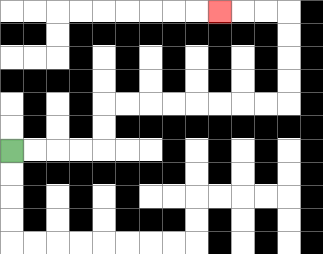{'start': '[0, 6]', 'end': '[9, 0]', 'path_directions': 'R,R,R,R,U,U,R,R,R,R,R,R,R,R,U,U,U,U,L,L,L', 'path_coordinates': '[[0, 6], [1, 6], [2, 6], [3, 6], [4, 6], [4, 5], [4, 4], [5, 4], [6, 4], [7, 4], [8, 4], [9, 4], [10, 4], [11, 4], [12, 4], [12, 3], [12, 2], [12, 1], [12, 0], [11, 0], [10, 0], [9, 0]]'}